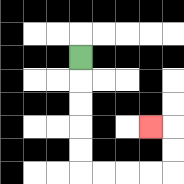{'start': '[3, 2]', 'end': '[6, 5]', 'path_directions': 'D,D,D,D,D,R,R,R,R,U,U,L', 'path_coordinates': '[[3, 2], [3, 3], [3, 4], [3, 5], [3, 6], [3, 7], [4, 7], [5, 7], [6, 7], [7, 7], [7, 6], [7, 5], [6, 5]]'}